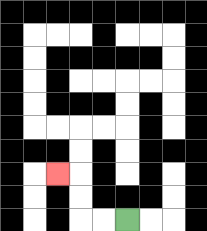{'start': '[5, 9]', 'end': '[2, 7]', 'path_directions': 'L,L,U,U,L', 'path_coordinates': '[[5, 9], [4, 9], [3, 9], [3, 8], [3, 7], [2, 7]]'}